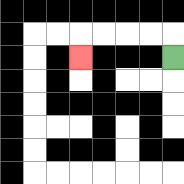{'start': '[7, 2]', 'end': '[3, 2]', 'path_directions': 'U,L,L,L,L,D', 'path_coordinates': '[[7, 2], [7, 1], [6, 1], [5, 1], [4, 1], [3, 1], [3, 2]]'}